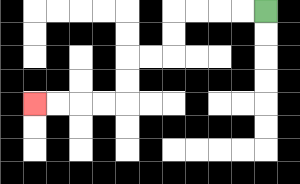{'start': '[11, 0]', 'end': '[1, 4]', 'path_directions': 'L,L,L,L,D,D,L,L,D,D,L,L,L,L', 'path_coordinates': '[[11, 0], [10, 0], [9, 0], [8, 0], [7, 0], [7, 1], [7, 2], [6, 2], [5, 2], [5, 3], [5, 4], [4, 4], [3, 4], [2, 4], [1, 4]]'}